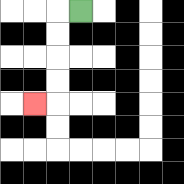{'start': '[3, 0]', 'end': '[1, 4]', 'path_directions': 'L,D,D,D,D,L', 'path_coordinates': '[[3, 0], [2, 0], [2, 1], [2, 2], [2, 3], [2, 4], [1, 4]]'}